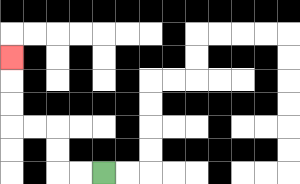{'start': '[4, 7]', 'end': '[0, 2]', 'path_directions': 'L,L,U,U,L,L,U,U,U', 'path_coordinates': '[[4, 7], [3, 7], [2, 7], [2, 6], [2, 5], [1, 5], [0, 5], [0, 4], [0, 3], [0, 2]]'}